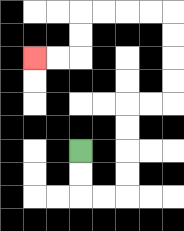{'start': '[3, 6]', 'end': '[1, 2]', 'path_directions': 'D,D,R,R,U,U,U,U,R,R,U,U,U,U,L,L,L,L,D,D,L,L', 'path_coordinates': '[[3, 6], [3, 7], [3, 8], [4, 8], [5, 8], [5, 7], [5, 6], [5, 5], [5, 4], [6, 4], [7, 4], [7, 3], [7, 2], [7, 1], [7, 0], [6, 0], [5, 0], [4, 0], [3, 0], [3, 1], [3, 2], [2, 2], [1, 2]]'}